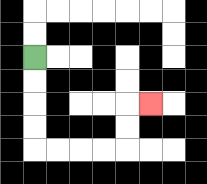{'start': '[1, 2]', 'end': '[6, 4]', 'path_directions': 'D,D,D,D,R,R,R,R,U,U,R', 'path_coordinates': '[[1, 2], [1, 3], [1, 4], [1, 5], [1, 6], [2, 6], [3, 6], [4, 6], [5, 6], [5, 5], [5, 4], [6, 4]]'}